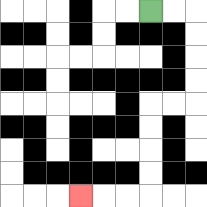{'start': '[6, 0]', 'end': '[3, 8]', 'path_directions': 'R,R,D,D,D,D,L,L,D,D,D,D,L,L,L', 'path_coordinates': '[[6, 0], [7, 0], [8, 0], [8, 1], [8, 2], [8, 3], [8, 4], [7, 4], [6, 4], [6, 5], [6, 6], [6, 7], [6, 8], [5, 8], [4, 8], [3, 8]]'}